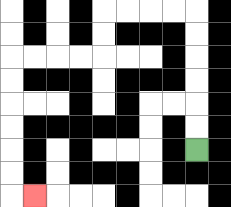{'start': '[8, 6]', 'end': '[1, 8]', 'path_directions': 'U,U,U,U,U,U,L,L,L,L,D,D,L,L,L,L,D,D,D,D,D,D,R', 'path_coordinates': '[[8, 6], [8, 5], [8, 4], [8, 3], [8, 2], [8, 1], [8, 0], [7, 0], [6, 0], [5, 0], [4, 0], [4, 1], [4, 2], [3, 2], [2, 2], [1, 2], [0, 2], [0, 3], [0, 4], [0, 5], [0, 6], [0, 7], [0, 8], [1, 8]]'}